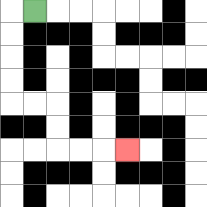{'start': '[1, 0]', 'end': '[5, 6]', 'path_directions': 'L,D,D,D,D,R,R,D,D,R,R,R', 'path_coordinates': '[[1, 0], [0, 0], [0, 1], [0, 2], [0, 3], [0, 4], [1, 4], [2, 4], [2, 5], [2, 6], [3, 6], [4, 6], [5, 6]]'}